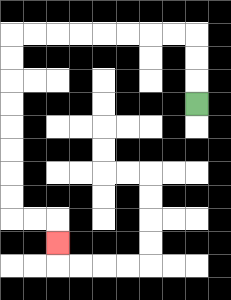{'start': '[8, 4]', 'end': '[2, 10]', 'path_directions': 'U,U,U,L,L,L,L,L,L,L,L,D,D,D,D,D,D,D,D,R,R,D', 'path_coordinates': '[[8, 4], [8, 3], [8, 2], [8, 1], [7, 1], [6, 1], [5, 1], [4, 1], [3, 1], [2, 1], [1, 1], [0, 1], [0, 2], [0, 3], [0, 4], [0, 5], [0, 6], [0, 7], [0, 8], [0, 9], [1, 9], [2, 9], [2, 10]]'}